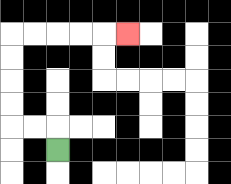{'start': '[2, 6]', 'end': '[5, 1]', 'path_directions': 'U,L,L,U,U,U,U,R,R,R,R,R', 'path_coordinates': '[[2, 6], [2, 5], [1, 5], [0, 5], [0, 4], [0, 3], [0, 2], [0, 1], [1, 1], [2, 1], [3, 1], [4, 1], [5, 1]]'}